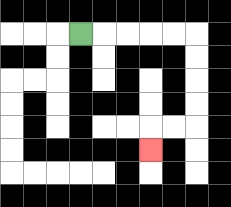{'start': '[3, 1]', 'end': '[6, 6]', 'path_directions': 'R,R,R,R,R,D,D,D,D,L,L,D', 'path_coordinates': '[[3, 1], [4, 1], [5, 1], [6, 1], [7, 1], [8, 1], [8, 2], [8, 3], [8, 4], [8, 5], [7, 5], [6, 5], [6, 6]]'}